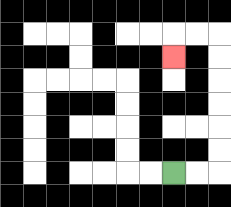{'start': '[7, 7]', 'end': '[7, 2]', 'path_directions': 'R,R,U,U,U,U,U,U,L,L,D', 'path_coordinates': '[[7, 7], [8, 7], [9, 7], [9, 6], [9, 5], [9, 4], [9, 3], [9, 2], [9, 1], [8, 1], [7, 1], [7, 2]]'}